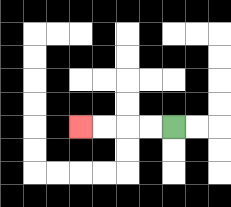{'start': '[7, 5]', 'end': '[3, 5]', 'path_directions': 'L,L,L,L', 'path_coordinates': '[[7, 5], [6, 5], [5, 5], [4, 5], [3, 5]]'}